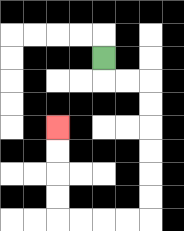{'start': '[4, 2]', 'end': '[2, 5]', 'path_directions': 'D,R,R,D,D,D,D,D,D,L,L,L,L,U,U,U,U', 'path_coordinates': '[[4, 2], [4, 3], [5, 3], [6, 3], [6, 4], [6, 5], [6, 6], [6, 7], [6, 8], [6, 9], [5, 9], [4, 9], [3, 9], [2, 9], [2, 8], [2, 7], [2, 6], [2, 5]]'}